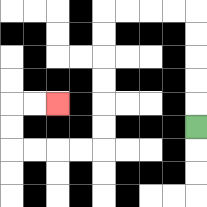{'start': '[8, 5]', 'end': '[2, 4]', 'path_directions': 'U,U,U,U,U,L,L,L,L,D,D,D,D,D,D,L,L,L,L,U,U,R,R', 'path_coordinates': '[[8, 5], [8, 4], [8, 3], [8, 2], [8, 1], [8, 0], [7, 0], [6, 0], [5, 0], [4, 0], [4, 1], [4, 2], [4, 3], [4, 4], [4, 5], [4, 6], [3, 6], [2, 6], [1, 6], [0, 6], [0, 5], [0, 4], [1, 4], [2, 4]]'}